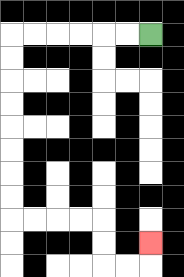{'start': '[6, 1]', 'end': '[6, 10]', 'path_directions': 'L,L,L,L,L,L,D,D,D,D,D,D,D,D,R,R,R,R,D,D,R,R,U', 'path_coordinates': '[[6, 1], [5, 1], [4, 1], [3, 1], [2, 1], [1, 1], [0, 1], [0, 2], [0, 3], [0, 4], [0, 5], [0, 6], [0, 7], [0, 8], [0, 9], [1, 9], [2, 9], [3, 9], [4, 9], [4, 10], [4, 11], [5, 11], [6, 11], [6, 10]]'}